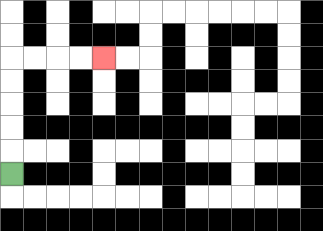{'start': '[0, 7]', 'end': '[4, 2]', 'path_directions': 'U,U,U,U,U,R,R,R,R', 'path_coordinates': '[[0, 7], [0, 6], [0, 5], [0, 4], [0, 3], [0, 2], [1, 2], [2, 2], [3, 2], [4, 2]]'}